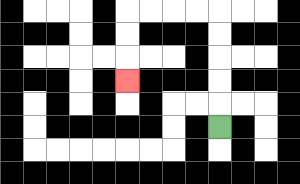{'start': '[9, 5]', 'end': '[5, 3]', 'path_directions': 'U,U,U,U,U,L,L,L,L,D,D,D', 'path_coordinates': '[[9, 5], [9, 4], [9, 3], [9, 2], [9, 1], [9, 0], [8, 0], [7, 0], [6, 0], [5, 0], [5, 1], [5, 2], [5, 3]]'}